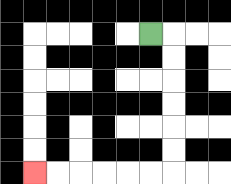{'start': '[6, 1]', 'end': '[1, 7]', 'path_directions': 'R,D,D,D,D,D,D,L,L,L,L,L,L', 'path_coordinates': '[[6, 1], [7, 1], [7, 2], [7, 3], [7, 4], [7, 5], [7, 6], [7, 7], [6, 7], [5, 7], [4, 7], [3, 7], [2, 7], [1, 7]]'}